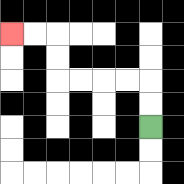{'start': '[6, 5]', 'end': '[0, 1]', 'path_directions': 'U,U,L,L,L,L,U,U,L,L', 'path_coordinates': '[[6, 5], [6, 4], [6, 3], [5, 3], [4, 3], [3, 3], [2, 3], [2, 2], [2, 1], [1, 1], [0, 1]]'}